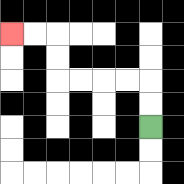{'start': '[6, 5]', 'end': '[0, 1]', 'path_directions': 'U,U,L,L,L,L,U,U,L,L', 'path_coordinates': '[[6, 5], [6, 4], [6, 3], [5, 3], [4, 3], [3, 3], [2, 3], [2, 2], [2, 1], [1, 1], [0, 1]]'}